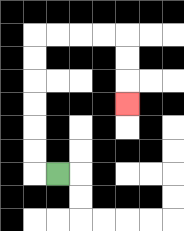{'start': '[2, 7]', 'end': '[5, 4]', 'path_directions': 'L,U,U,U,U,U,U,R,R,R,R,D,D,D', 'path_coordinates': '[[2, 7], [1, 7], [1, 6], [1, 5], [1, 4], [1, 3], [1, 2], [1, 1], [2, 1], [3, 1], [4, 1], [5, 1], [5, 2], [5, 3], [5, 4]]'}